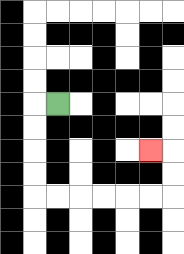{'start': '[2, 4]', 'end': '[6, 6]', 'path_directions': 'L,D,D,D,D,R,R,R,R,R,R,U,U,L', 'path_coordinates': '[[2, 4], [1, 4], [1, 5], [1, 6], [1, 7], [1, 8], [2, 8], [3, 8], [4, 8], [5, 8], [6, 8], [7, 8], [7, 7], [7, 6], [6, 6]]'}